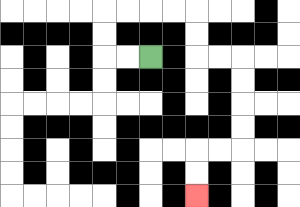{'start': '[6, 2]', 'end': '[8, 8]', 'path_directions': 'L,L,U,U,R,R,R,R,D,D,R,R,D,D,D,D,L,L,D,D', 'path_coordinates': '[[6, 2], [5, 2], [4, 2], [4, 1], [4, 0], [5, 0], [6, 0], [7, 0], [8, 0], [8, 1], [8, 2], [9, 2], [10, 2], [10, 3], [10, 4], [10, 5], [10, 6], [9, 6], [8, 6], [8, 7], [8, 8]]'}